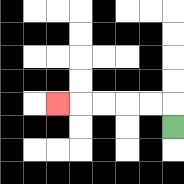{'start': '[7, 5]', 'end': '[2, 4]', 'path_directions': 'U,L,L,L,L,L', 'path_coordinates': '[[7, 5], [7, 4], [6, 4], [5, 4], [4, 4], [3, 4], [2, 4]]'}